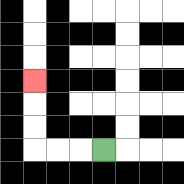{'start': '[4, 6]', 'end': '[1, 3]', 'path_directions': 'L,L,L,U,U,U', 'path_coordinates': '[[4, 6], [3, 6], [2, 6], [1, 6], [1, 5], [1, 4], [1, 3]]'}